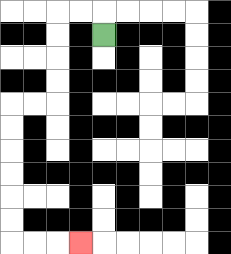{'start': '[4, 1]', 'end': '[3, 10]', 'path_directions': 'U,L,L,D,D,D,D,L,L,D,D,D,D,D,D,R,R,R', 'path_coordinates': '[[4, 1], [4, 0], [3, 0], [2, 0], [2, 1], [2, 2], [2, 3], [2, 4], [1, 4], [0, 4], [0, 5], [0, 6], [0, 7], [0, 8], [0, 9], [0, 10], [1, 10], [2, 10], [3, 10]]'}